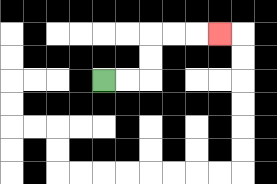{'start': '[4, 3]', 'end': '[9, 1]', 'path_directions': 'R,R,U,U,R,R,R', 'path_coordinates': '[[4, 3], [5, 3], [6, 3], [6, 2], [6, 1], [7, 1], [8, 1], [9, 1]]'}